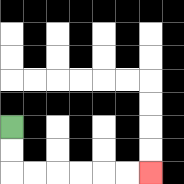{'start': '[0, 5]', 'end': '[6, 7]', 'path_directions': 'D,D,R,R,R,R,R,R', 'path_coordinates': '[[0, 5], [0, 6], [0, 7], [1, 7], [2, 7], [3, 7], [4, 7], [5, 7], [6, 7]]'}